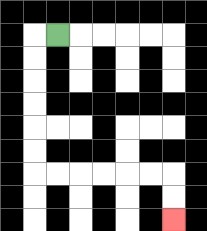{'start': '[2, 1]', 'end': '[7, 9]', 'path_directions': 'L,D,D,D,D,D,D,R,R,R,R,R,R,D,D', 'path_coordinates': '[[2, 1], [1, 1], [1, 2], [1, 3], [1, 4], [1, 5], [1, 6], [1, 7], [2, 7], [3, 7], [4, 7], [5, 7], [6, 7], [7, 7], [7, 8], [7, 9]]'}